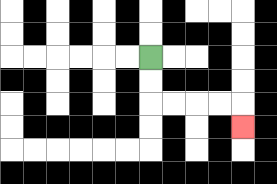{'start': '[6, 2]', 'end': '[10, 5]', 'path_directions': 'D,D,R,R,R,R,D', 'path_coordinates': '[[6, 2], [6, 3], [6, 4], [7, 4], [8, 4], [9, 4], [10, 4], [10, 5]]'}